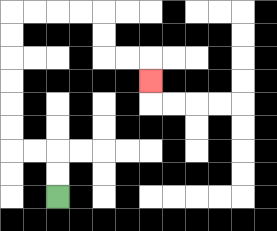{'start': '[2, 8]', 'end': '[6, 3]', 'path_directions': 'U,U,L,L,U,U,U,U,U,U,R,R,R,R,D,D,R,R,D', 'path_coordinates': '[[2, 8], [2, 7], [2, 6], [1, 6], [0, 6], [0, 5], [0, 4], [0, 3], [0, 2], [0, 1], [0, 0], [1, 0], [2, 0], [3, 0], [4, 0], [4, 1], [4, 2], [5, 2], [6, 2], [6, 3]]'}